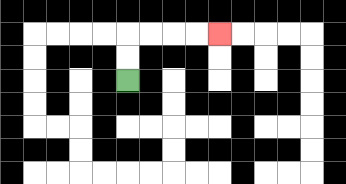{'start': '[5, 3]', 'end': '[9, 1]', 'path_directions': 'U,U,R,R,R,R', 'path_coordinates': '[[5, 3], [5, 2], [5, 1], [6, 1], [7, 1], [8, 1], [9, 1]]'}